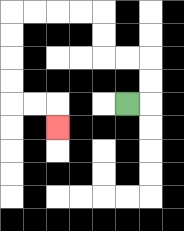{'start': '[5, 4]', 'end': '[2, 5]', 'path_directions': 'R,U,U,L,L,U,U,L,L,L,L,D,D,D,D,R,R,D', 'path_coordinates': '[[5, 4], [6, 4], [6, 3], [6, 2], [5, 2], [4, 2], [4, 1], [4, 0], [3, 0], [2, 0], [1, 0], [0, 0], [0, 1], [0, 2], [0, 3], [0, 4], [1, 4], [2, 4], [2, 5]]'}